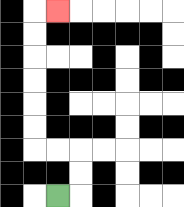{'start': '[2, 8]', 'end': '[2, 0]', 'path_directions': 'R,U,U,L,L,U,U,U,U,U,U,R', 'path_coordinates': '[[2, 8], [3, 8], [3, 7], [3, 6], [2, 6], [1, 6], [1, 5], [1, 4], [1, 3], [1, 2], [1, 1], [1, 0], [2, 0]]'}